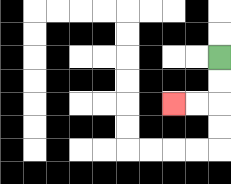{'start': '[9, 2]', 'end': '[7, 4]', 'path_directions': 'D,D,L,L', 'path_coordinates': '[[9, 2], [9, 3], [9, 4], [8, 4], [7, 4]]'}